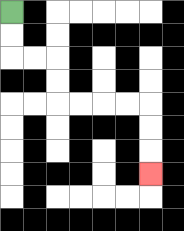{'start': '[0, 0]', 'end': '[6, 7]', 'path_directions': 'D,D,R,R,D,D,R,R,R,R,D,D,D', 'path_coordinates': '[[0, 0], [0, 1], [0, 2], [1, 2], [2, 2], [2, 3], [2, 4], [3, 4], [4, 4], [5, 4], [6, 4], [6, 5], [6, 6], [6, 7]]'}